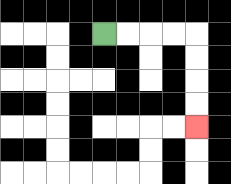{'start': '[4, 1]', 'end': '[8, 5]', 'path_directions': 'R,R,R,R,D,D,D,D', 'path_coordinates': '[[4, 1], [5, 1], [6, 1], [7, 1], [8, 1], [8, 2], [8, 3], [8, 4], [8, 5]]'}